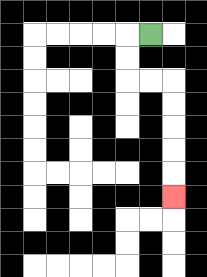{'start': '[6, 1]', 'end': '[7, 8]', 'path_directions': 'L,D,D,R,R,D,D,D,D,D', 'path_coordinates': '[[6, 1], [5, 1], [5, 2], [5, 3], [6, 3], [7, 3], [7, 4], [7, 5], [7, 6], [7, 7], [7, 8]]'}